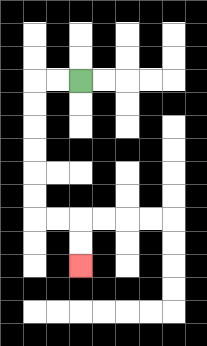{'start': '[3, 3]', 'end': '[3, 11]', 'path_directions': 'L,L,D,D,D,D,D,D,R,R,D,D', 'path_coordinates': '[[3, 3], [2, 3], [1, 3], [1, 4], [1, 5], [1, 6], [1, 7], [1, 8], [1, 9], [2, 9], [3, 9], [3, 10], [3, 11]]'}